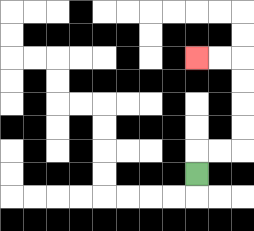{'start': '[8, 7]', 'end': '[8, 2]', 'path_directions': 'U,R,R,U,U,U,U,L,L', 'path_coordinates': '[[8, 7], [8, 6], [9, 6], [10, 6], [10, 5], [10, 4], [10, 3], [10, 2], [9, 2], [8, 2]]'}